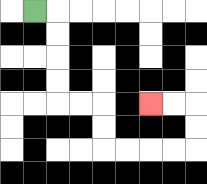{'start': '[1, 0]', 'end': '[6, 4]', 'path_directions': 'R,D,D,D,D,R,R,D,D,R,R,R,R,U,U,L,L', 'path_coordinates': '[[1, 0], [2, 0], [2, 1], [2, 2], [2, 3], [2, 4], [3, 4], [4, 4], [4, 5], [4, 6], [5, 6], [6, 6], [7, 6], [8, 6], [8, 5], [8, 4], [7, 4], [6, 4]]'}